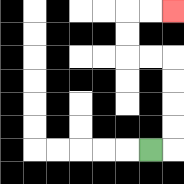{'start': '[6, 6]', 'end': '[7, 0]', 'path_directions': 'R,U,U,U,U,L,L,U,U,R,R', 'path_coordinates': '[[6, 6], [7, 6], [7, 5], [7, 4], [7, 3], [7, 2], [6, 2], [5, 2], [5, 1], [5, 0], [6, 0], [7, 0]]'}